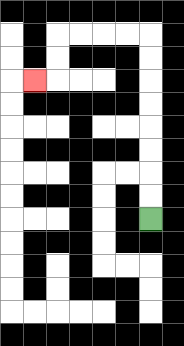{'start': '[6, 9]', 'end': '[1, 3]', 'path_directions': 'U,U,U,U,U,U,U,U,L,L,L,L,D,D,L', 'path_coordinates': '[[6, 9], [6, 8], [6, 7], [6, 6], [6, 5], [6, 4], [6, 3], [6, 2], [6, 1], [5, 1], [4, 1], [3, 1], [2, 1], [2, 2], [2, 3], [1, 3]]'}